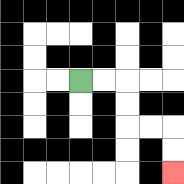{'start': '[3, 3]', 'end': '[7, 7]', 'path_directions': 'R,R,D,D,R,R,D,D', 'path_coordinates': '[[3, 3], [4, 3], [5, 3], [5, 4], [5, 5], [6, 5], [7, 5], [7, 6], [7, 7]]'}